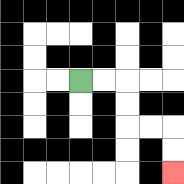{'start': '[3, 3]', 'end': '[7, 7]', 'path_directions': 'R,R,D,D,R,R,D,D', 'path_coordinates': '[[3, 3], [4, 3], [5, 3], [5, 4], [5, 5], [6, 5], [7, 5], [7, 6], [7, 7]]'}